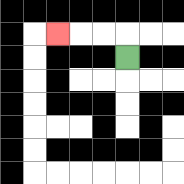{'start': '[5, 2]', 'end': '[2, 1]', 'path_directions': 'U,L,L,L', 'path_coordinates': '[[5, 2], [5, 1], [4, 1], [3, 1], [2, 1]]'}